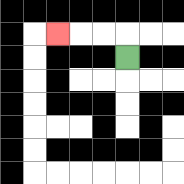{'start': '[5, 2]', 'end': '[2, 1]', 'path_directions': 'U,L,L,L', 'path_coordinates': '[[5, 2], [5, 1], [4, 1], [3, 1], [2, 1]]'}